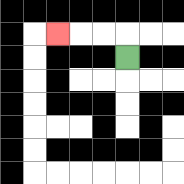{'start': '[5, 2]', 'end': '[2, 1]', 'path_directions': 'U,L,L,L', 'path_coordinates': '[[5, 2], [5, 1], [4, 1], [3, 1], [2, 1]]'}